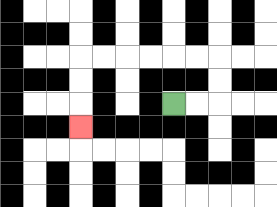{'start': '[7, 4]', 'end': '[3, 5]', 'path_directions': 'R,R,U,U,L,L,L,L,L,L,D,D,D', 'path_coordinates': '[[7, 4], [8, 4], [9, 4], [9, 3], [9, 2], [8, 2], [7, 2], [6, 2], [5, 2], [4, 2], [3, 2], [3, 3], [3, 4], [3, 5]]'}